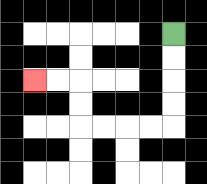{'start': '[7, 1]', 'end': '[1, 3]', 'path_directions': 'D,D,D,D,L,L,L,L,U,U,L,L', 'path_coordinates': '[[7, 1], [7, 2], [7, 3], [7, 4], [7, 5], [6, 5], [5, 5], [4, 5], [3, 5], [3, 4], [3, 3], [2, 3], [1, 3]]'}